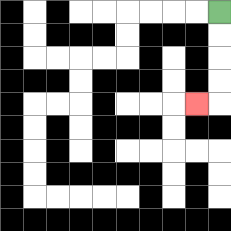{'start': '[9, 0]', 'end': '[8, 4]', 'path_directions': 'D,D,D,D,L', 'path_coordinates': '[[9, 0], [9, 1], [9, 2], [9, 3], [9, 4], [8, 4]]'}